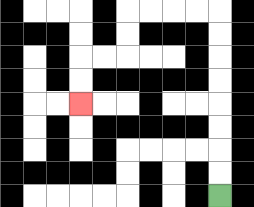{'start': '[9, 8]', 'end': '[3, 4]', 'path_directions': 'U,U,U,U,U,U,U,U,L,L,L,L,D,D,L,L,D,D', 'path_coordinates': '[[9, 8], [9, 7], [9, 6], [9, 5], [9, 4], [9, 3], [9, 2], [9, 1], [9, 0], [8, 0], [7, 0], [6, 0], [5, 0], [5, 1], [5, 2], [4, 2], [3, 2], [3, 3], [3, 4]]'}